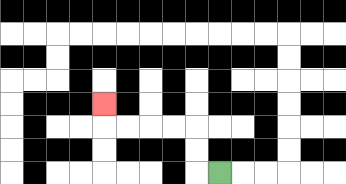{'start': '[9, 7]', 'end': '[4, 4]', 'path_directions': 'L,U,U,L,L,L,L,U', 'path_coordinates': '[[9, 7], [8, 7], [8, 6], [8, 5], [7, 5], [6, 5], [5, 5], [4, 5], [4, 4]]'}